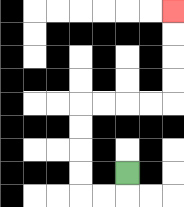{'start': '[5, 7]', 'end': '[7, 0]', 'path_directions': 'D,L,L,U,U,U,U,R,R,R,R,U,U,U,U', 'path_coordinates': '[[5, 7], [5, 8], [4, 8], [3, 8], [3, 7], [3, 6], [3, 5], [3, 4], [4, 4], [5, 4], [6, 4], [7, 4], [7, 3], [7, 2], [7, 1], [7, 0]]'}